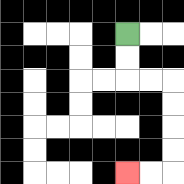{'start': '[5, 1]', 'end': '[5, 7]', 'path_directions': 'D,D,R,R,D,D,D,D,L,L', 'path_coordinates': '[[5, 1], [5, 2], [5, 3], [6, 3], [7, 3], [7, 4], [7, 5], [7, 6], [7, 7], [6, 7], [5, 7]]'}